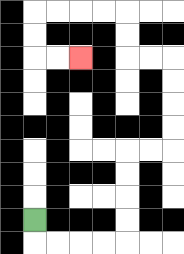{'start': '[1, 9]', 'end': '[3, 2]', 'path_directions': 'D,R,R,R,R,U,U,U,U,R,R,U,U,U,U,L,L,U,U,L,L,L,L,D,D,R,R', 'path_coordinates': '[[1, 9], [1, 10], [2, 10], [3, 10], [4, 10], [5, 10], [5, 9], [5, 8], [5, 7], [5, 6], [6, 6], [7, 6], [7, 5], [7, 4], [7, 3], [7, 2], [6, 2], [5, 2], [5, 1], [5, 0], [4, 0], [3, 0], [2, 0], [1, 0], [1, 1], [1, 2], [2, 2], [3, 2]]'}